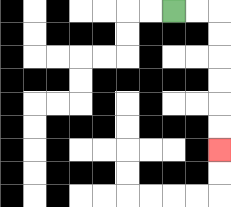{'start': '[7, 0]', 'end': '[9, 6]', 'path_directions': 'R,R,D,D,D,D,D,D', 'path_coordinates': '[[7, 0], [8, 0], [9, 0], [9, 1], [9, 2], [9, 3], [9, 4], [9, 5], [9, 6]]'}